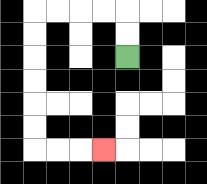{'start': '[5, 2]', 'end': '[4, 6]', 'path_directions': 'U,U,L,L,L,L,D,D,D,D,D,D,R,R,R', 'path_coordinates': '[[5, 2], [5, 1], [5, 0], [4, 0], [3, 0], [2, 0], [1, 0], [1, 1], [1, 2], [1, 3], [1, 4], [1, 5], [1, 6], [2, 6], [3, 6], [4, 6]]'}